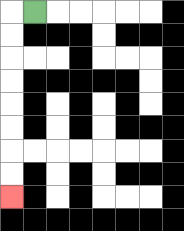{'start': '[1, 0]', 'end': '[0, 8]', 'path_directions': 'L,D,D,D,D,D,D,D,D', 'path_coordinates': '[[1, 0], [0, 0], [0, 1], [0, 2], [0, 3], [0, 4], [0, 5], [0, 6], [0, 7], [0, 8]]'}